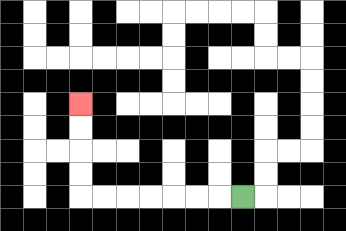{'start': '[10, 8]', 'end': '[3, 4]', 'path_directions': 'L,L,L,L,L,L,L,U,U,U,U', 'path_coordinates': '[[10, 8], [9, 8], [8, 8], [7, 8], [6, 8], [5, 8], [4, 8], [3, 8], [3, 7], [3, 6], [3, 5], [3, 4]]'}